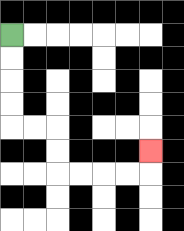{'start': '[0, 1]', 'end': '[6, 6]', 'path_directions': 'D,D,D,D,R,R,D,D,R,R,R,R,U', 'path_coordinates': '[[0, 1], [0, 2], [0, 3], [0, 4], [0, 5], [1, 5], [2, 5], [2, 6], [2, 7], [3, 7], [4, 7], [5, 7], [6, 7], [6, 6]]'}